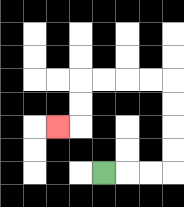{'start': '[4, 7]', 'end': '[2, 5]', 'path_directions': 'R,R,R,U,U,U,U,L,L,L,L,D,D,L', 'path_coordinates': '[[4, 7], [5, 7], [6, 7], [7, 7], [7, 6], [7, 5], [7, 4], [7, 3], [6, 3], [5, 3], [4, 3], [3, 3], [3, 4], [3, 5], [2, 5]]'}